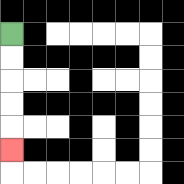{'start': '[0, 1]', 'end': '[0, 6]', 'path_directions': 'D,D,D,D,D', 'path_coordinates': '[[0, 1], [0, 2], [0, 3], [0, 4], [0, 5], [0, 6]]'}